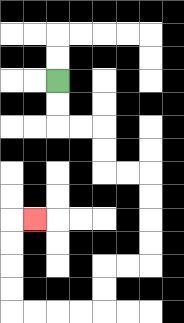{'start': '[2, 3]', 'end': '[1, 9]', 'path_directions': 'D,D,R,R,D,D,R,R,D,D,D,D,L,L,D,D,L,L,L,L,U,U,U,U,R', 'path_coordinates': '[[2, 3], [2, 4], [2, 5], [3, 5], [4, 5], [4, 6], [4, 7], [5, 7], [6, 7], [6, 8], [6, 9], [6, 10], [6, 11], [5, 11], [4, 11], [4, 12], [4, 13], [3, 13], [2, 13], [1, 13], [0, 13], [0, 12], [0, 11], [0, 10], [0, 9], [1, 9]]'}